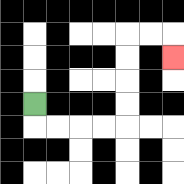{'start': '[1, 4]', 'end': '[7, 2]', 'path_directions': 'D,R,R,R,R,U,U,U,U,R,R,D', 'path_coordinates': '[[1, 4], [1, 5], [2, 5], [3, 5], [4, 5], [5, 5], [5, 4], [5, 3], [5, 2], [5, 1], [6, 1], [7, 1], [7, 2]]'}